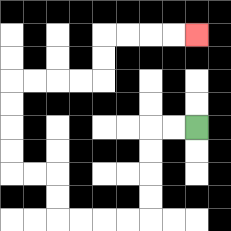{'start': '[8, 5]', 'end': '[8, 1]', 'path_directions': 'L,L,D,D,D,D,L,L,L,L,U,U,L,L,U,U,U,U,R,R,R,R,U,U,R,R,R,R', 'path_coordinates': '[[8, 5], [7, 5], [6, 5], [6, 6], [6, 7], [6, 8], [6, 9], [5, 9], [4, 9], [3, 9], [2, 9], [2, 8], [2, 7], [1, 7], [0, 7], [0, 6], [0, 5], [0, 4], [0, 3], [1, 3], [2, 3], [3, 3], [4, 3], [4, 2], [4, 1], [5, 1], [6, 1], [7, 1], [8, 1]]'}